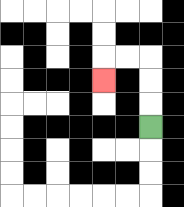{'start': '[6, 5]', 'end': '[4, 3]', 'path_directions': 'U,U,U,L,L,D', 'path_coordinates': '[[6, 5], [6, 4], [6, 3], [6, 2], [5, 2], [4, 2], [4, 3]]'}